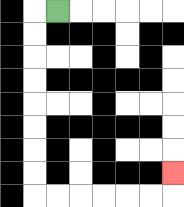{'start': '[2, 0]', 'end': '[7, 7]', 'path_directions': 'L,D,D,D,D,D,D,D,D,R,R,R,R,R,R,U', 'path_coordinates': '[[2, 0], [1, 0], [1, 1], [1, 2], [1, 3], [1, 4], [1, 5], [1, 6], [1, 7], [1, 8], [2, 8], [3, 8], [4, 8], [5, 8], [6, 8], [7, 8], [7, 7]]'}